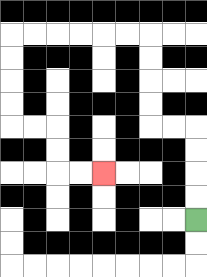{'start': '[8, 9]', 'end': '[4, 7]', 'path_directions': 'U,U,U,U,L,L,U,U,U,U,L,L,L,L,L,L,D,D,D,D,R,R,D,D,R,R', 'path_coordinates': '[[8, 9], [8, 8], [8, 7], [8, 6], [8, 5], [7, 5], [6, 5], [6, 4], [6, 3], [6, 2], [6, 1], [5, 1], [4, 1], [3, 1], [2, 1], [1, 1], [0, 1], [0, 2], [0, 3], [0, 4], [0, 5], [1, 5], [2, 5], [2, 6], [2, 7], [3, 7], [4, 7]]'}